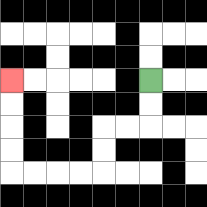{'start': '[6, 3]', 'end': '[0, 3]', 'path_directions': 'D,D,L,L,D,D,L,L,L,L,U,U,U,U', 'path_coordinates': '[[6, 3], [6, 4], [6, 5], [5, 5], [4, 5], [4, 6], [4, 7], [3, 7], [2, 7], [1, 7], [0, 7], [0, 6], [0, 5], [0, 4], [0, 3]]'}